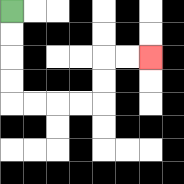{'start': '[0, 0]', 'end': '[6, 2]', 'path_directions': 'D,D,D,D,R,R,R,R,U,U,R,R', 'path_coordinates': '[[0, 0], [0, 1], [0, 2], [0, 3], [0, 4], [1, 4], [2, 4], [3, 4], [4, 4], [4, 3], [4, 2], [5, 2], [6, 2]]'}